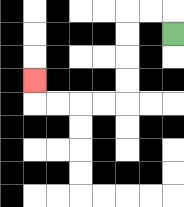{'start': '[7, 1]', 'end': '[1, 3]', 'path_directions': 'U,L,L,D,D,D,D,L,L,L,L,U', 'path_coordinates': '[[7, 1], [7, 0], [6, 0], [5, 0], [5, 1], [5, 2], [5, 3], [5, 4], [4, 4], [3, 4], [2, 4], [1, 4], [1, 3]]'}